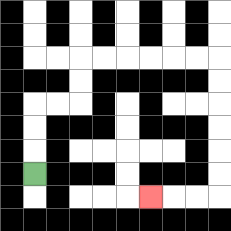{'start': '[1, 7]', 'end': '[6, 8]', 'path_directions': 'U,U,U,R,R,U,U,R,R,R,R,R,R,D,D,D,D,D,D,L,L,L', 'path_coordinates': '[[1, 7], [1, 6], [1, 5], [1, 4], [2, 4], [3, 4], [3, 3], [3, 2], [4, 2], [5, 2], [6, 2], [7, 2], [8, 2], [9, 2], [9, 3], [9, 4], [9, 5], [9, 6], [9, 7], [9, 8], [8, 8], [7, 8], [6, 8]]'}